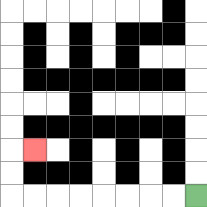{'start': '[8, 8]', 'end': '[1, 6]', 'path_directions': 'L,L,L,L,L,L,L,L,U,U,R', 'path_coordinates': '[[8, 8], [7, 8], [6, 8], [5, 8], [4, 8], [3, 8], [2, 8], [1, 8], [0, 8], [0, 7], [0, 6], [1, 6]]'}